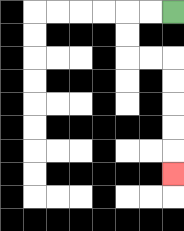{'start': '[7, 0]', 'end': '[7, 7]', 'path_directions': 'L,L,D,D,R,R,D,D,D,D,D', 'path_coordinates': '[[7, 0], [6, 0], [5, 0], [5, 1], [5, 2], [6, 2], [7, 2], [7, 3], [7, 4], [7, 5], [7, 6], [7, 7]]'}